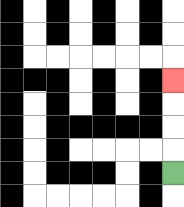{'start': '[7, 7]', 'end': '[7, 3]', 'path_directions': 'U,U,U,U', 'path_coordinates': '[[7, 7], [7, 6], [7, 5], [7, 4], [7, 3]]'}